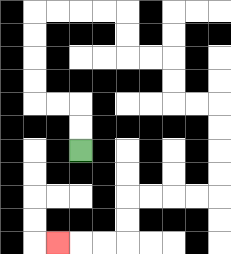{'start': '[3, 6]', 'end': '[2, 10]', 'path_directions': 'U,U,L,L,U,U,U,U,R,R,R,R,D,D,R,R,D,D,R,R,D,D,D,D,L,L,L,L,D,D,L,L,L', 'path_coordinates': '[[3, 6], [3, 5], [3, 4], [2, 4], [1, 4], [1, 3], [1, 2], [1, 1], [1, 0], [2, 0], [3, 0], [4, 0], [5, 0], [5, 1], [5, 2], [6, 2], [7, 2], [7, 3], [7, 4], [8, 4], [9, 4], [9, 5], [9, 6], [9, 7], [9, 8], [8, 8], [7, 8], [6, 8], [5, 8], [5, 9], [5, 10], [4, 10], [3, 10], [2, 10]]'}